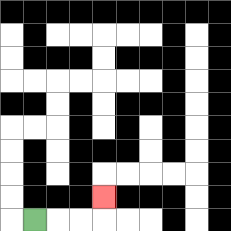{'start': '[1, 9]', 'end': '[4, 8]', 'path_directions': 'R,R,R,U', 'path_coordinates': '[[1, 9], [2, 9], [3, 9], [4, 9], [4, 8]]'}